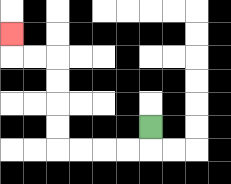{'start': '[6, 5]', 'end': '[0, 1]', 'path_directions': 'D,L,L,L,L,U,U,U,U,L,L,U', 'path_coordinates': '[[6, 5], [6, 6], [5, 6], [4, 6], [3, 6], [2, 6], [2, 5], [2, 4], [2, 3], [2, 2], [1, 2], [0, 2], [0, 1]]'}